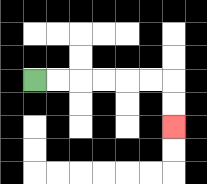{'start': '[1, 3]', 'end': '[7, 5]', 'path_directions': 'R,R,R,R,R,R,D,D', 'path_coordinates': '[[1, 3], [2, 3], [3, 3], [4, 3], [5, 3], [6, 3], [7, 3], [7, 4], [7, 5]]'}